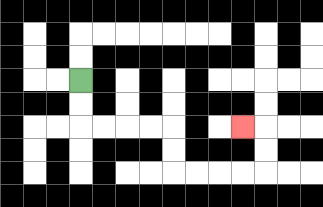{'start': '[3, 3]', 'end': '[10, 5]', 'path_directions': 'D,D,R,R,R,R,D,D,R,R,R,R,U,U,L', 'path_coordinates': '[[3, 3], [3, 4], [3, 5], [4, 5], [5, 5], [6, 5], [7, 5], [7, 6], [7, 7], [8, 7], [9, 7], [10, 7], [11, 7], [11, 6], [11, 5], [10, 5]]'}